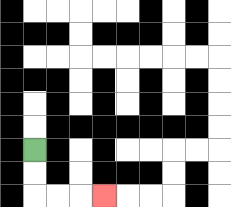{'start': '[1, 6]', 'end': '[4, 8]', 'path_directions': 'D,D,R,R,R', 'path_coordinates': '[[1, 6], [1, 7], [1, 8], [2, 8], [3, 8], [4, 8]]'}